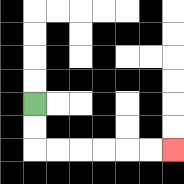{'start': '[1, 4]', 'end': '[7, 6]', 'path_directions': 'D,D,R,R,R,R,R,R', 'path_coordinates': '[[1, 4], [1, 5], [1, 6], [2, 6], [3, 6], [4, 6], [5, 6], [6, 6], [7, 6]]'}